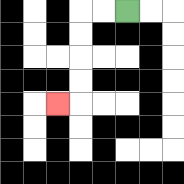{'start': '[5, 0]', 'end': '[2, 4]', 'path_directions': 'L,L,D,D,D,D,L', 'path_coordinates': '[[5, 0], [4, 0], [3, 0], [3, 1], [3, 2], [3, 3], [3, 4], [2, 4]]'}